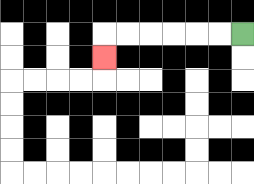{'start': '[10, 1]', 'end': '[4, 2]', 'path_directions': 'L,L,L,L,L,L,D', 'path_coordinates': '[[10, 1], [9, 1], [8, 1], [7, 1], [6, 1], [5, 1], [4, 1], [4, 2]]'}